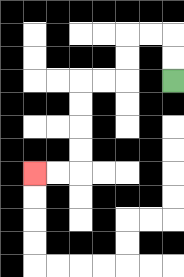{'start': '[7, 3]', 'end': '[1, 7]', 'path_directions': 'U,U,L,L,D,D,L,L,D,D,D,D,L,L', 'path_coordinates': '[[7, 3], [7, 2], [7, 1], [6, 1], [5, 1], [5, 2], [5, 3], [4, 3], [3, 3], [3, 4], [3, 5], [3, 6], [3, 7], [2, 7], [1, 7]]'}